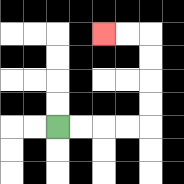{'start': '[2, 5]', 'end': '[4, 1]', 'path_directions': 'R,R,R,R,U,U,U,U,L,L', 'path_coordinates': '[[2, 5], [3, 5], [4, 5], [5, 5], [6, 5], [6, 4], [6, 3], [6, 2], [6, 1], [5, 1], [4, 1]]'}